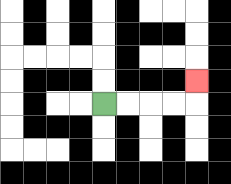{'start': '[4, 4]', 'end': '[8, 3]', 'path_directions': 'R,R,R,R,U', 'path_coordinates': '[[4, 4], [5, 4], [6, 4], [7, 4], [8, 4], [8, 3]]'}